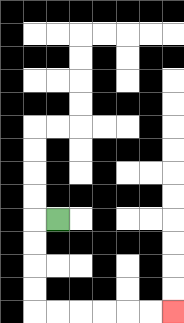{'start': '[2, 9]', 'end': '[7, 13]', 'path_directions': 'L,D,D,D,D,R,R,R,R,R,R', 'path_coordinates': '[[2, 9], [1, 9], [1, 10], [1, 11], [1, 12], [1, 13], [2, 13], [3, 13], [4, 13], [5, 13], [6, 13], [7, 13]]'}